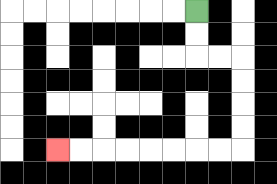{'start': '[8, 0]', 'end': '[2, 6]', 'path_directions': 'D,D,R,R,D,D,D,D,L,L,L,L,L,L,L,L', 'path_coordinates': '[[8, 0], [8, 1], [8, 2], [9, 2], [10, 2], [10, 3], [10, 4], [10, 5], [10, 6], [9, 6], [8, 6], [7, 6], [6, 6], [5, 6], [4, 6], [3, 6], [2, 6]]'}